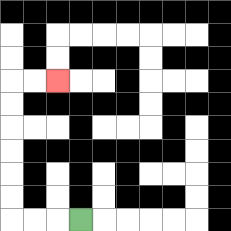{'start': '[3, 9]', 'end': '[2, 3]', 'path_directions': 'L,L,L,U,U,U,U,U,U,R,R', 'path_coordinates': '[[3, 9], [2, 9], [1, 9], [0, 9], [0, 8], [0, 7], [0, 6], [0, 5], [0, 4], [0, 3], [1, 3], [2, 3]]'}